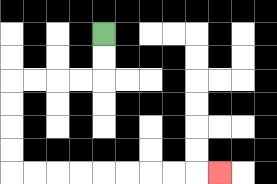{'start': '[4, 1]', 'end': '[9, 7]', 'path_directions': 'D,D,L,L,L,L,D,D,D,D,R,R,R,R,R,R,R,R,R', 'path_coordinates': '[[4, 1], [4, 2], [4, 3], [3, 3], [2, 3], [1, 3], [0, 3], [0, 4], [0, 5], [0, 6], [0, 7], [1, 7], [2, 7], [3, 7], [4, 7], [5, 7], [6, 7], [7, 7], [8, 7], [9, 7]]'}